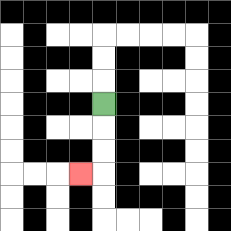{'start': '[4, 4]', 'end': '[3, 7]', 'path_directions': 'D,D,D,L', 'path_coordinates': '[[4, 4], [4, 5], [4, 6], [4, 7], [3, 7]]'}